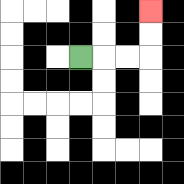{'start': '[3, 2]', 'end': '[6, 0]', 'path_directions': 'R,R,R,U,U', 'path_coordinates': '[[3, 2], [4, 2], [5, 2], [6, 2], [6, 1], [6, 0]]'}